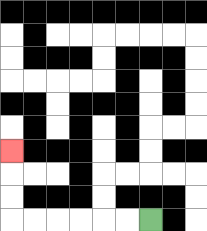{'start': '[6, 9]', 'end': '[0, 6]', 'path_directions': 'L,L,L,L,L,L,U,U,U', 'path_coordinates': '[[6, 9], [5, 9], [4, 9], [3, 9], [2, 9], [1, 9], [0, 9], [0, 8], [0, 7], [0, 6]]'}